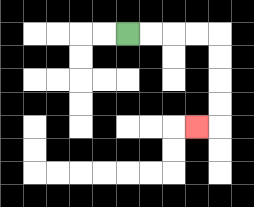{'start': '[5, 1]', 'end': '[8, 5]', 'path_directions': 'R,R,R,R,D,D,D,D,L', 'path_coordinates': '[[5, 1], [6, 1], [7, 1], [8, 1], [9, 1], [9, 2], [9, 3], [9, 4], [9, 5], [8, 5]]'}